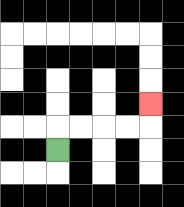{'start': '[2, 6]', 'end': '[6, 4]', 'path_directions': 'U,R,R,R,R,U', 'path_coordinates': '[[2, 6], [2, 5], [3, 5], [4, 5], [5, 5], [6, 5], [6, 4]]'}